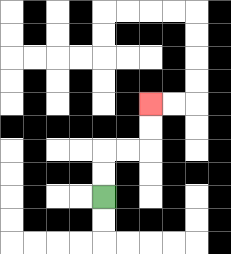{'start': '[4, 8]', 'end': '[6, 4]', 'path_directions': 'U,U,R,R,U,U', 'path_coordinates': '[[4, 8], [4, 7], [4, 6], [5, 6], [6, 6], [6, 5], [6, 4]]'}